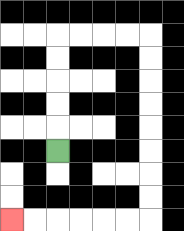{'start': '[2, 6]', 'end': '[0, 9]', 'path_directions': 'U,U,U,U,U,R,R,R,R,D,D,D,D,D,D,D,D,L,L,L,L,L,L', 'path_coordinates': '[[2, 6], [2, 5], [2, 4], [2, 3], [2, 2], [2, 1], [3, 1], [4, 1], [5, 1], [6, 1], [6, 2], [6, 3], [6, 4], [6, 5], [6, 6], [6, 7], [6, 8], [6, 9], [5, 9], [4, 9], [3, 9], [2, 9], [1, 9], [0, 9]]'}